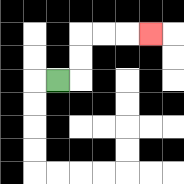{'start': '[2, 3]', 'end': '[6, 1]', 'path_directions': 'R,U,U,R,R,R', 'path_coordinates': '[[2, 3], [3, 3], [3, 2], [3, 1], [4, 1], [5, 1], [6, 1]]'}